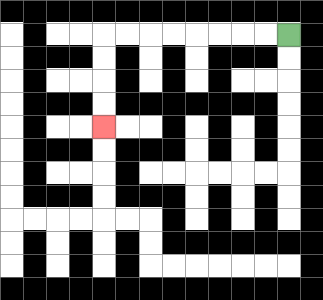{'start': '[12, 1]', 'end': '[4, 5]', 'path_directions': 'L,L,L,L,L,L,L,L,D,D,D,D', 'path_coordinates': '[[12, 1], [11, 1], [10, 1], [9, 1], [8, 1], [7, 1], [6, 1], [5, 1], [4, 1], [4, 2], [4, 3], [4, 4], [4, 5]]'}